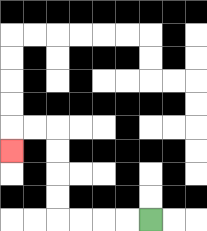{'start': '[6, 9]', 'end': '[0, 6]', 'path_directions': 'L,L,L,L,U,U,U,U,L,L,D', 'path_coordinates': '[[6, 9], [5, 9], [4, 9], [3, 9], [2, 9], [2, 8], [2, 7], [2, 6], [2, 5], [1, 5], [0, 5], [0, 6]]'}